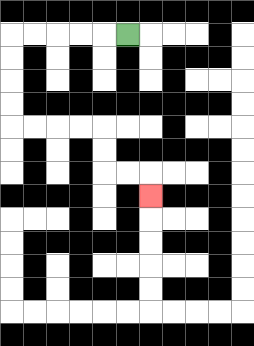{'start': '[5, 1]', 'end': '[6, 8]', 'path_directions': 'L,L,L,L,L,D,D,D,D,R,R,R,R,D,D,R,R,D', 'path_coordinates': '[[5, 1], [4, 1], [3, 1], [2, 1], [1, 1], [0, 1], [0, 2], [0, 3], [0, 4], [0, 5], [1, 5], [2, 5], [3, 5], [4, 5], [4, 6], [4, 7], [5, 7], [6, 7], [6, 8]]'}